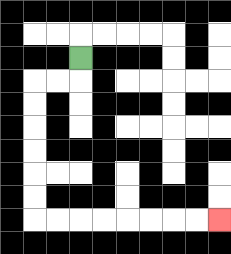{'start': '[3, 2]', 'end': '[9, 9]', 'path_directions': 'D,L,L,D,D,D,D,D,D,R,R,R,R,R,R,R,R', 'path_coordinates': '[[3, 2], [3, 3], [2, 3], [1, 3], [1, 4], [1, 5], [1, 6], [1, 7], [1, 8], [1, 9], [2, 9], [3, 9], [4, 9], [5, 9], [6, 9], [7, 9], [8, 9], [9, 9]]'}